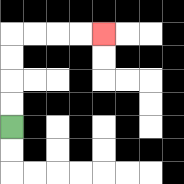{'start': '[0, 5]', 'end': '[4, 1]', 'path_directions': 'U,U,U,U,R,R,R,R', 'path_coordinates': '[[0, 5], [0, 4], [0, 3], [0, 2], [0, 1], [1, 1], [2, 1], [3, 1], [4, 1]]'}